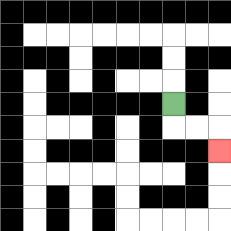{'start': '[7, 4]', 'end': '[9, 6]', 'path_directions': 'D,R,R,D', 'path_coordinates': '[[7, 4], [7, 5], [8, 5], [9, 5], [9, 6]]'}